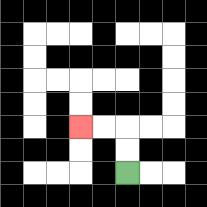{'start': '[5, 7]', 'end': '[3, 5]', 'path_directions': 'U,U,L,L', 'path_coordinates': '[[5, 7], [5, 6], [5, 5], [4, 5], [3, 5]]'}